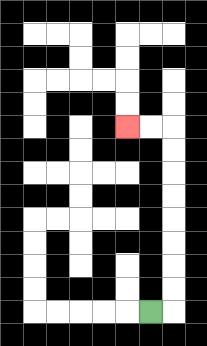{'start': '[6, 13]', 'end': '[5, 5]', 'path_directions': 'R,U,U,U,U,U,U,U,U,L,L', 'path_coordinates': '[[6, 13], [7, 13], [7, 12], [7, 11], [7, 10], [7, 9], [7, 8], [7, 7], [7, 6], [7, 5], [6, 5], [5, 5]]'}